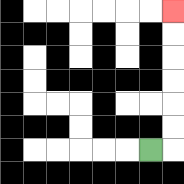{'start': '[6, 6]', 'end': '[7, 0]', 'path_directions': 'R,U,U,U,U,U,U', 'path_coordinates': '[[6, 6], [7, 6], [7, 5], [7, 4], [7, 3], [7, 2], [7, 1], [7, 0]]'}